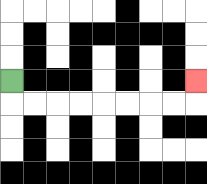{'start': '[0, 3]', 'end': '[8, 3]', 'path_directions': 'D,R,R,R,R,R,R,R,R,U', 'path_coordinates': '[[0, 3], [0, 4], [1, 4], [2, 4], [3, 4], [4, 4], [5, 4], [6, 4], [7, 4], [8, 4], [8, 3]]'}